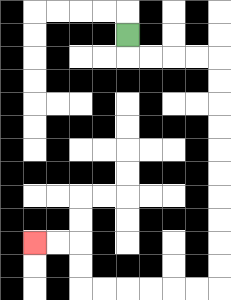{'start': '[5, 1]', 'end': '[1, 10]', 'path_directions': 'D,R,R,R,R,D,D,D,D,D,D,D,D,D,D,L,L,L,L,L,L,U,U,L,L', 'path_coordinates': '[[5, 1], [5, 2], [6, 2], [7, 2], [8, 2], [9, 2], [9, 3], [9, 4], [9, 5], [9, 6], [9, 7], [9, 8], [9, 9], [9, 10], [9, 11], [9, 12], [8, 12], [7, 12], [6, 12], [5, 12], [4, 12], [3, 12], [3, 11], [3, 10], [2, 10], [1, 10]]'}